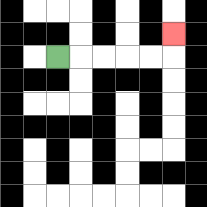{'start': '[2, 2]', 'end': '[7, 1]', 'path_directions': 'R,R,R,R,R,U', 'path_coordinates': '[[2, 2], [3, 2], [4, 2], [5, 2], [6, 2], [7, 2], [7, 1]]'}